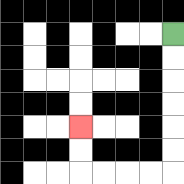{'start': '[7, 1]', 'end': '[3, 5]', 'path_directions': 'D,D,D,D,D,D,L,L,L,L,U,U', 'path_coordinates': '[[7, 1], [7, 2], [7, 3], [7, 4], [7, 5], [7, 6], [7, 7], [6, 7], [5, 7], [4, 7], [3, 7], [3, 6], [3, 5]]'}